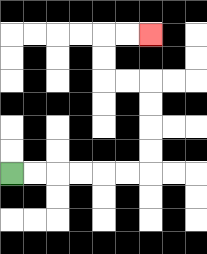{'start': '[0, 7]', 'end': '[6, 1]', 'path_directions': 'R,R,R,R,R,R,U,U,U,U,L,L,U,U,R,R', 'path_coordinates': '[[0, 7], [1, 7], [2, 7], [3, 7], [4, 7], [5, 7], [6, 7], [6, 6], [6, 5], [6, 4], [6, 3], [5, 3], [4, 3], [4, 2], [4, 1], [5, 1], [6, 1]]'}